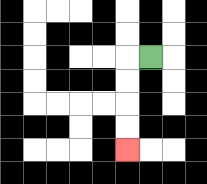{'start': '[6, 2]', 'end': '[5, 6]', 'path_directions': 'L,D,D,D,D', 'path_coordinates': '[[6, 2], [5, 2], [5, 3], [5, 4], [5, 5], [5, 6]]'}